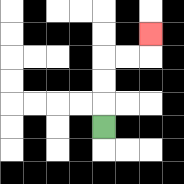{'start': '[4, 5]', 'end': '[6, 1]', 'path_directions': 'U,U,U,R,R,U', 'path_coordinates': '[[4, 5], [4, 4], [4, 3], [4, 2], [5, 2], [6, 2], [6, 1]]'}